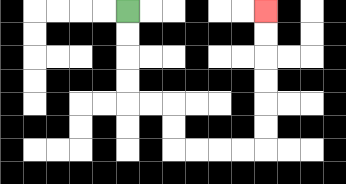{'start': '[5, 0]', 'end': '[11, 0]', 'path_directions': 'D,D,D,D,R,R,D,D,R,R,R,R,U,U,U,U,U,U', 'path_coordinates': '[[5, 0], [5, 1], [5, 2], [5, 3], [5, 4], [6, 4], [7, 4], [7, 5], [7, 6], [8, 6], [9, 6], [10, 6], [11, 6], [11, 5], [11, 4], [11, 3], [11, 2], [11, 1], [11, 0]]'}